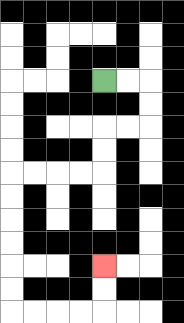{'start': '[4, 3]', 'end': '[4, 11]', 'path_directions': 'R,R,D,D,L,L,D,D,L,L,L,L,D,D,D,D,D,D,R,R,R,R,U,U', 'path_coordinates': '[[4, 3], [5, 3], [6, 3], [6, 4], [6, 5], [5, 5], [4, 5], [4, 6], [4, 7], [3, 7], [2, 7], [1, 7], [0, 7], [0, 8], [0, 9], [0, 10], [0, 11], [0, 12], [0, 13], [1, 13], [2, 13], [3, 13], [4, 13], [4, 12], [4, 11]]'}